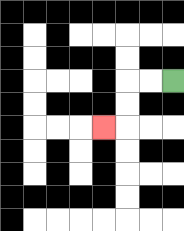{'start': '[7, 3]', 'end': '[4, 5]', 'path_directions': 'L,L,D,D,L', 'path_coordinates': '[[7, 3], [6, 3], [5, 3], [5, 4], [5, 5], [4, 5]]'}